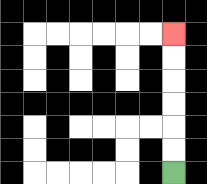{'start': '[7, 7]', 'end': '[7, 1]', 'path_directions': 'U,U,U,U,U,U', 'path_coordinates': '[[7, 7], [7, 6], [7, 5], [7, 4], [7, 3], [7, 2], [7, 1]]'}